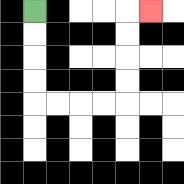{'start': '[1, 0]', 'end': '[6, 0]', 'path_directions': 'D,D,D,D,R,R,R,R,U,U,U,U,R', 'path_coordinates': '[[1, 0], [1, 1], [1, 2], [1, 3], [1, 4], [2, 4], [3, 4], [4, 4], [5, 4], [5, 3], [5, 2], [5, 1], [5, 0], [6, 0]]'}